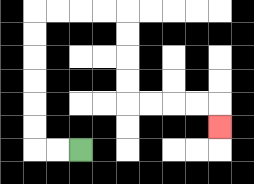{'start': '[3, 6]', 'end': '[9, 5]', 'path_directions': 'L,L,U,U,U,U,U,U,R,R,R,R,D,D,D,D,R,R,R,R,D', 'path_coordinates': '[[3, 6], [2, 6], [1, 6], [1, 5], [1, 4], [1, 3], [1, 2], [1, 1], [1, 0], [2, 0], [3, 0], [4, 0], [5, 0], [5, 1], [5, 2], [5, 3], [5, 4], [6, 4], [7, 4], [8, 4], [9, 4], [9, 5]]'}